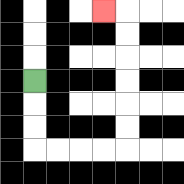{'start': '[1, 3]', 'end': '[4, 0]', 'path_directions': 'D,D,D,R,R,R,R,U,U,U,U,U,U,L', 'path_coordinates': '[[1, 3], [1, 4], [1, 5], [1, 6], [2, 6], [3, 6], [4, 6], [5, 6], [5, 5], [5, 4], [5, 3], [5, 2], [5, 1], [5, 0], [4, 0]]'}